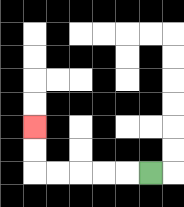{'start': '[6, 7]', 'end': '[1, 5]', 'path_directions': 'L,L,L,L,L,U,U', 'path_coordinates': '[[6, 7], [5, 7], [4, 7], [3, 7], [2, 7], [1, 7], [1, 6], [1, 5]]'}